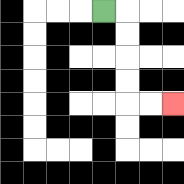{'start': '[4, 0]', 'end': '[7, 4]', 'path_directions': 'R,D,D,D,D,R,R', 'path_coordinates': '[[4, 0], [5, 0], [5, 1], [5, 2], [5, 3], [5, 4], [6, 4], [7, 4]]'}